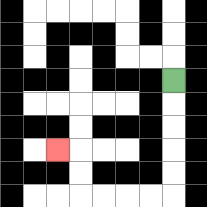{'start': '[7, 3]', 'end': '[2, 6]', 'path_directions': 'D,D,D,D,D,L,L,L,L,U,U,L', 'path_coordinates': '[[7, 3], [7, 4], [7, 5], [7, 6], [7, 7], [7, 8], [6, 8], [5, 8], [4, 8], [3, 8], [3, 7], [3, 6], [2, 6]]'}